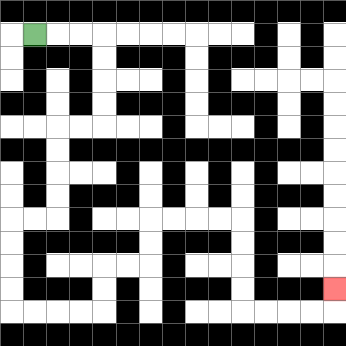{'start': '[1, 1]', 'end': '[14, 12]', 'path_directions': 'R,R,R,D,D,D,D,L,L,D,D,D,D,L,L,D,D,D,D,R,R,R,R,U,U,R,R,U,U,R,R,R,R,D,D,D,D,R,R,R,R,U', 'path_coordinates': '[[1, 1], [2, 1], [3, 1], [4, 1], [4, 2], [4, 3], [4, 4], [4, 5], [3, 5], [2, 5], [2, 6], [2, 7], [2, 8], [2, 9], [1, 9], [0, 9], [0, 10], [0, 11], [0, 12], [0, 13], [1, 13], [2, 13], [3, 13], [4, 13], [4, 12], [4, 11], [5, 11], [6, 11], [6, 10], [6, 9], [7, 9], [8, 9], [9, 9], [10, 9], [10, 10], [10, 11], [10, 12], [10, 13], [11, 13], [12, 13], [13, 13], [14, 13], [14, 12]]'}